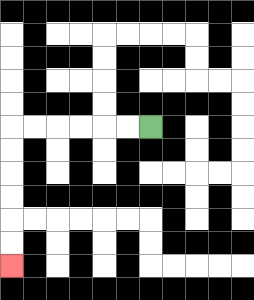{'start': '[6, 5]', 'end': '[0, 11]', 'path_directions': 'L,L,L,L,L,L,D,D,D,D,D,D', 'path_coordinates': '[[6, 5], [5, 5], [4, 5], [3, 5], [2, 5], [1, 5], [0, 5], [0, 6], [0, 7], [0, 8], [0, 9], [0, 10], [0, 11]]'}